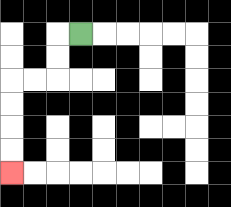{'start': '[3, 1]', 'end': '[0, 7]', 'path_directions': 'L,D,D,L,L,D,D,D,D', 'path_coordinates': '[[3, 1], [2, 1], [2, 2], [2, 3], [1, 3], [0, 3], [0, 4], [0, 5], [0, 6], [0, 7]]'}